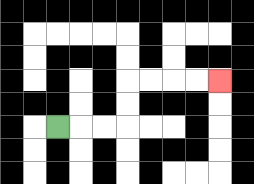{'start': '[2, 5]', 'end': '[9, 3]', 'path_directions': 'R,R,R,U,U,R,R,R,R', 'path_coordinates': '[[2, 5], [3, 5], [4, 5], [5, 5], [5, 4], [5, 3], [6, 3], [7, 3], [8, 3], [9, 3]]'}